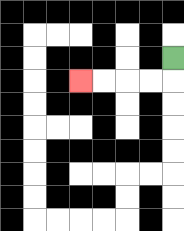{'start': '[7, 2]', 'end': '[3, 3]', 'path_directions': 'D,L,L,L,L', 'path_coordinates': '[[7, 2], [7, 3], [6, 3], [5, 3], [4, 3], [3, 3]]'}